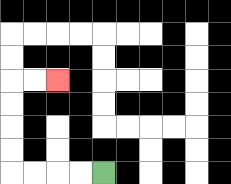{'start': '[4, 7]', 'end': '[2, 3]', 'path_directions': 'L,L,L,L,U,U,U,U,R,R', 'path_coordinates': '[[4, 7], [3, 7], [2, 7], [1, 7], [0, 7], [0, 6], [0, 5], [0, 4], [0, 3], [1, 3], [2, 3]]'}